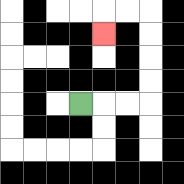{'start': '[3, 4]', 'end': '[4, 1]', 'path_directions': 'R,R,R,U,U,U,U,L,L,D', 'path_coordinates': '[[3, 4], [4, 4], [5, 4], [6, 4], [6, 3], [6, 2], [6, 1], [6, 0], [5, 0], [4, 0], [4, 1]]'}